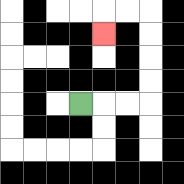{'start': '[3, 4]', 'end': '[4, 1]', 'path_directions': 'R,R,R,U,U,U,U,L,L,D', 'path_coordinates': '[[3, 4], [4, 4], [5, 4], [6, 4], [6, 3], [6, 2], [6, 1], [6, 0], [5, 0], [4, 0], [4, 1]]'}